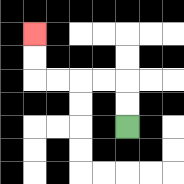{'start': '[5, 5]', 'end': '[1, 1]', 'path_directions': 'U,U,L,L,L,L,U,U', 'path_coordinates': '[[5, 5], [5, 4], [5, 3], [4, 3], [3, 3], [2, 3], [1, 3], [1, 2], [1, 1]]'}